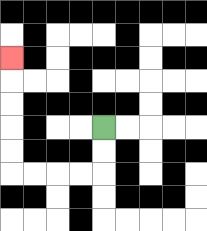{'start': '[4, 5]', 'end': '[0, 2]', 'path_directions': 'D,D,L,L,L,L,U,U,U,U,U', 'path_coordinates': '[[4, 5], [4, 6], [4, 7], [3, 7], [2, 7], [1, 7], [0, 7], [0, 6], [0, 5], [0, 4], [0, 3], [0, 2]]'}